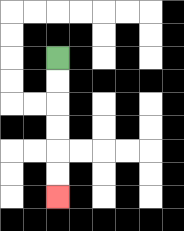{'start': '[2, 2]', 'end': '[2, 8]', 'path_directions': 'D,D,D,D,D,D', 'path_coordinates': '[[2, 2], [2, 3], [2, 4], [2, 5], [2, 6], [2, 7], [2, 8]]'}